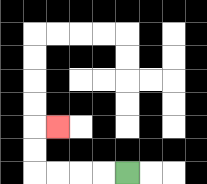{'start': '[5, 7]', 'end': '[2, 5]', 'path_directions': 'L,L,L,L,U,U,R', 'path_coordinates': '[[5, 7], [4, 7], [3, 7], [2, 7], [1, 7], [1, 6], [1, 5], [2, 5]]'}